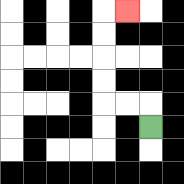{'start': '[6, 5]', 'end': '[5, 0]', 'path_directions': 'U,L,L,U,U,U,U,R', 'path_coordinates': '[[6, 5], [6, 4], [5, 4], [4, 4], [4, 3], [4, 2], [4, 1], [4, 0], [5, 0]]'}